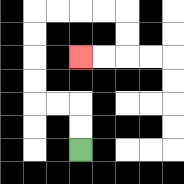{'start': '[3, 6]', 'end': '[3, 2]', 'path_directions': 'U,U,L,L,U,U,U,U,R,R,R,R,D,D,L,L', 'path_coordinates': '[[3, 6], [3, 5], [3, 4], [2, 4], [1, 4], [1, 3], [1, 2], [1, 1], [1, 0], [2, 0], [3, 0], [4, 0], [5, 0], [5, 1], [5, 2], [4, 2], [3, 2]]'}